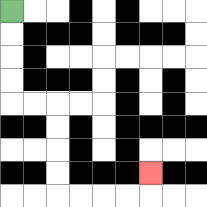{'start': '[0, 0]', 'end': '[6, 7]', 'path_directions': 'D,D,D,D,R,R,D,D,D,D,R,R,R,R,U', 'path_coordinates': '[[0, 0], [0, 1], [0, 2], [0, 3], [0, 4], [1, 4], [2, 4], [2, 5], [2, 6], [2, 7], [2, 8], [3, 8], [4, 8], [5, 8], [6, 8], [6, 7]]'}